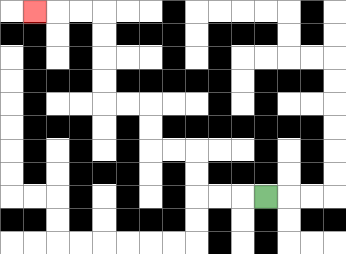{'start': '[11, 8]', 'end': '[1, 0]', 'path_directions': 'L,L,L,U,U,L,L,U,U,L,L,U,U,U,U,L,L,L', 'path_coordinates': '[[11, 8], [10, 8], [9, 8], [8, 8], [8, 7], [8, 6], [7, 6], [6, 6], [6, 5], [6, 4], [5, 4], [4, 4], [4, 3], [4, 2], [4, 1], [4, 0], [3, 0], [2, 0], [1, 0]]'}